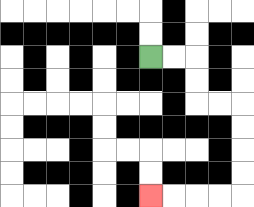{'start': '[6, 2]', 'end': '[6, 8]', 'path_directions': 'R,R,D,D,R,R,D,D,D,D,L,L,L,L', 'path_coordinates': '[[6, 2], [7, 2], [8, 2], [8, 3], [8, 4], [9, 4], [10, 4], [10, 5], [10, 6], [10, 7], [10, 8], [9, 8], [8, 8], [7, 8], [6, 8]]'}